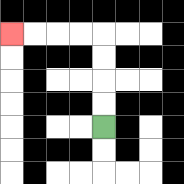{'start': '[4, 5]', 'end': '[0, 1]', 'path_directions': 'U,U,U,U,L,L,L,L', 'path_coordinates': '[[4, 5], [4, 4], [4, 3], [4, 2], [4, 1], [3, 1], [2, 1], [1, 1], [0, 1]]'}